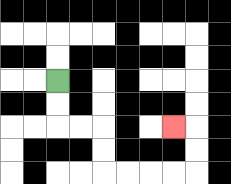{'start': '[2, 3]', 'end': '[7, 5]', 'path_directions': 'D,D,R,R,D,D,R,R,R,R,U,U,L', 'path_coordinates': '[[2, 3], [2, 4], [2, 5], [3, 5], [4, 5], [4, 6], [4, 7], [5, 7], [6, 7], [7, 7], [8, 7], [8, 6], [8, 5], [7, 5]]'}